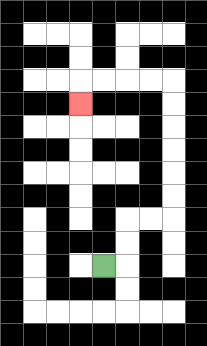{'start': '[4, 11]', 'end': '[3, 4]', 'path_directions': 'R,U,U,R,R,U,U,U,U,U,U,L,L,L,L,D', 'path_coordinates': '[[4, 11], [5, 11], [5, 10], [5, 9], [6, 9], [7, 9], [7, 8], [7, 7], [7, 6], [7, 5], [7, 4], [7, 3], [6, 3], [5, 3], [4, 3], [3, 3], [3, 4]]'}